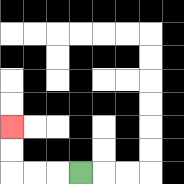{'start': '[3, 7]', 'end': '[0, 5]', 'path_directions': 'L,L,L,U,U', 'path_coordinates': '[[3, 7], [2, 7], [1, 7], [0, 7], [0, 6], [0, 5]]'}